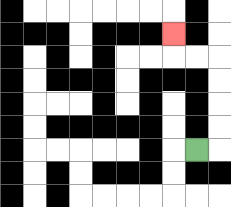{'start': '[8, 6]', 'end': '[7, 1]', 'path_directions': 'R,U,U,U,U,L,L,U', 'path_coordinates': '[[8, 6], [9, 6], [9, 5], [9, 4], [9, 3], [9, 2], [8, 2], [7, 2], [7, 1]]'}